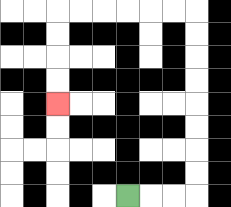{'start': '[5, 8]', 'end': '[2, 4]', 'path_directions': 'R,R,R,U,U,U,U,U,U,U,U,L,L,L,L,L,L,D,D,D,D', 'path_coordinates': '[[5, 8], [6, 8], [7, 8], [8, 8], [8, 7], [8, 6], [8, 5], [8, 4], [8, 3], [8, 2], [8, 1], [8, 0], [7, 0], [6, 0], [5, 0], [4, 0], [3, 0], [2, 0], [2, 1], [2, 2], [2, 3], [2, 4]]'}